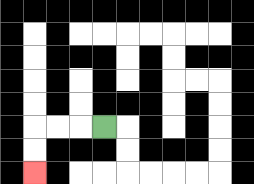{'start': '[4, 5]', 'end': '[1, 7]', 'path_directions': 'L,L,L,D,D', 'path_coordinates': '[[4, 5], [3, 5], [2, 5], [1, 5], [1, 6], [1, 7]]'}